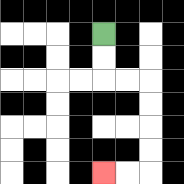{'start': '[4, 1]', 'end': '[4, 7]', 'path_directions': 'D,D,R,R,D,D,D,D,L,L', 'path_coordinates': '[[4, 1], [4, 2], [4, 3], [5, 3], [6, 3], [6, 4], [6, 5], [6, 6], [6, 7], [5, 7], [4, 7]]'}